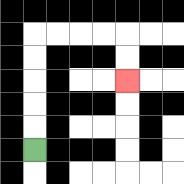{'start': '[1, 6]', 'end': '[5, 3]', 'path_directions': 'U,U,U,U,U,R,R,R,R,D,D', 'path_coordinates': '[[1, 6], [1, 5], [1, 4], [1, 3], [1, 2], [1, 1], [2, 1], [3, 1], [4, 1], [5, 1], [5, 2], [5, 3]]'}